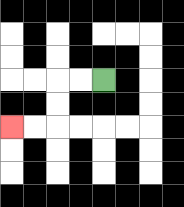{'start': '[4, 3]', 'end': '[0, 5]', 'path_directions': 'L,L,D,D,L,L', 'path_coordinates': '[[4, 3], [3, 3], [2, 3], [2, 4], [2, 5], [1, 5], [0, 5]]'}